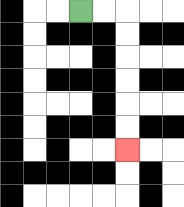{'start': '[3, 0]', 'end': '[5, 6]', 'path_directions': 'R,R,D,D,D,D,D,D', 'path_coordinates': '[[3, 0], [4, 0], [5, 0], [5, 1], [5, 2], [5, 3], [5, 4], [5, 5], [5, 6]]'}